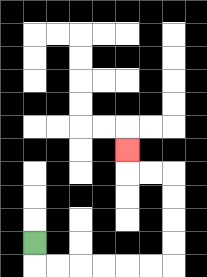{'start': '[1, 10]', 'end': '[5, 6]', 'path_directions': 'D,R,R,R,R,R,R,U,U,U,U,L,L,U', 'path_coordinates': '[[1, 10], [1, 11], [2, 11], [3, 11], [4, 11], [5, 11], [6, 11], [7, 11], [7, 10], [7, 9], [7, 8], [7, 7], [6, 7], [5, 7], [5, 6]]'}